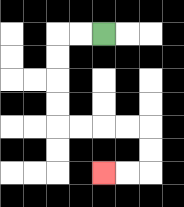{'start': '[4, 1]', 'end': '[4, 7]', 'path_directions': 'L,L,D,D,D,D,R,R,R,R,D,D,L,L', 'path_coordinates': '[[4, 1], [3, 1], [2, 1], [2, 2], [2, 3], [2, 4], [2, 5], [3, 5], [4, 5], [5, 5], [6, 5], [6, 6], [6, 7], [5, 7], [4, 7]]'}